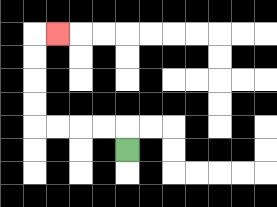{'start': '[5, 6]', 'end': '[2, 1]', 'path_directions': 'U,L,L,L,L,U,U,U,U,R', 'path_coordinates': '[[5, 6], [5, 5], [4, 5], [3, 5], [2, 5], [1, 5], [1, 4], [1, 3], [1, 2], [1, 1], [2, 1]]'}